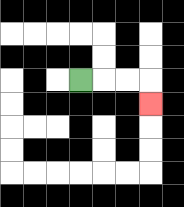{'start': '[3, 3]', 'end': '[6, 4]', 'path_directions': 'R,R,R,D', 'path_coordinates': '[[3, 3], [4, 3], [5, 3], [6, 3], [6, 4]]'}